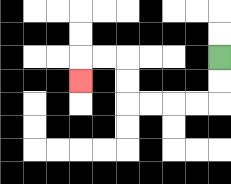{'start': '[9, 2]', 'end': '[3, 3]', 'path_directions': 'D,D,L,L,L,L,U,U,L,L,D', 'path_coordinates': '[[9, 2], [9, 3], [9, 4], [8, 4], [7, 4], [6, 4], [5, 4], [5, 3], [5, 2], [4, 2], [3, 2], [3, 3]]'}